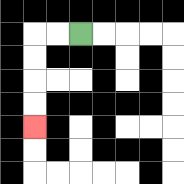{'start': '[3, 1]', 'end': '[1, 5]', 'path_directions': 'L,L,D,D,D,D', 'path_coordinates': '[[3, 1], [2, 1], [1, 1], [1, 2], [1, 3], [1, 4], [1, 5]]'}